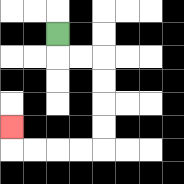{'start': '[2, 1]', 'end': '[0, 5]', 'path_directions': 'D,R,R,D,D,D,D,L,L,L,L,U', 'path_coordinates': '[[2, 1], [2, 2], [3, 2], [4, 2], [4, 3], [4, 4], [4, 5], [4, 6], [3, 6], [2, 6], [1, 6], [0, 6], [0, 5]]'}